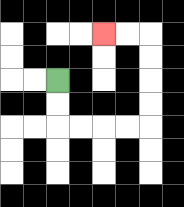{'start': '[2, 3]', 'end': '[4, 1]', 'path_directions': 'D,D,R,R,R,R,U,U,U,U,L,L', 'path_coordinates': '[[2, 3], [2, 4], [2, 5], [3, 5], [4, 5], [5, 5], [6, 5], [6, 4], [6, 3], [6, 2], [6, 1], [5, 1], [4, 1]]'}